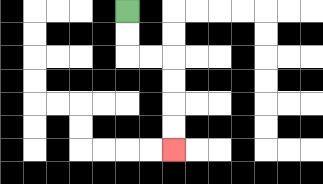{'start': '[5, 0]', 'end': '[7, 6]', 'path_directions': 'D,D,R,R,D,D,D,D', 'path_coordinates': '[[5, 0], [5, 1], [5, 2], [6, 2], [7, 2], [7, 3], [7, 4], [7, 5], [7, 6]]'}